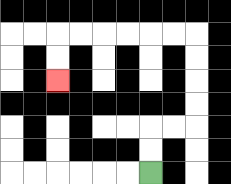{'start': '[6, 7]', 'end': '[2, 3]', 'path_directions': 'U,U,R,R,U,U,U,U,L,L,L,L,L,L,D,D', 'path_coordinates': '[[6, 7], [6, 6], [6, 5], [7, 5], [8, 5], [8, 4], [8, 3], [8, 2], [8, 1], [7, 1], [6, 1], [5, 1], [4, 1], [3, 1], [2, 1], [2, 2], [2, 3]]'}